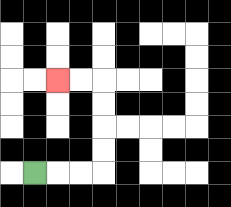{'start': '[1, 7]', 'end': '[2, 3]', 'path_directions': 'R,R,R,U,U,U,U,L,L', 'path_coordinates': '[[1, 7], [2, 7], [3, 7], [4, 7], [4, 6], [4, 5], [4, 4], [4, 3], [3, 3], [2, 3]]'}